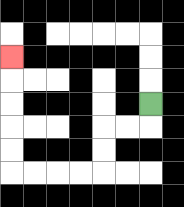{'start': '[6, 4]', 'end': '[0, 2]', 'path_directions': 'D,L,L,D,D,L,L,L,L,U,U,U,U,U', 'path_coordinates': '[[6, 4], [6, 5], [5, 5], [4, 5], [4, 6], [4, 7], [3, 7], [2, 7], [1, 7], [0, 7], [0, 6], [0, 5], [0, 4], [0, 3], [0, 2]]'}